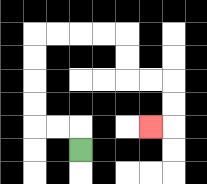{'start': '[3, 6]', 'end': '[6, 5]', 'path_directions': 'U,L,L,U,U,U,U,R,R,R,R,D,D,R,R,D,D,L', 'path_coordinates': '[[3, 6], [3, 5], [2, 5], [1, 5], [1, 4], [1, 3], [1, 2], [1, 1], [2, 1], [3, 1], [4, 1], [5, 1], [5, 2], [5, 3], [6, 3], [7, 3], [7, 4], [7, 5], [6, 5]]'}